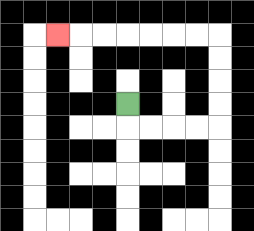{'start': '[5, 4]', 'end': '[2, 1]', 'path_directions': 'D,R,R,R,R,U,U,U,U,L,L,L,L,L,L,L', 'path_coordinates': '[[5, 4], [5, 5], [6, 5], [7, 5], [8, 5], [9, 5], [9, 4], [9, 3], [9, 2], [9, 1], [8, 1], [7, 1], [6, 1], [5, 1], [4, 1], [3, 1], [2, 1]]'}